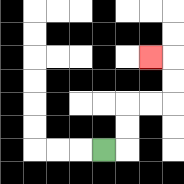{'start': '[4, 6]', 'end': '[6, 2]', 'path_directions': 'R,U,U,R,R,U,U,L', 'path_coordinates': '[[4, 6], [5, 6], [5, 5], [5, 4], [6, 4], [7, 4], [7, 3], [7, 2], [6, 2]]'}